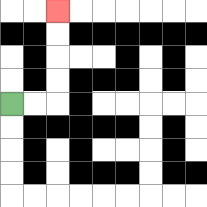{'start': '[0, 4]', 'end': '[2, 0]', 'path_directions': 'R,R,U,U,U,U', 'path_coordinates': '[[0, 4], [1, 4], [2, 4], [2, 3], [2, 2], [2, 1], [2, 0]]'}